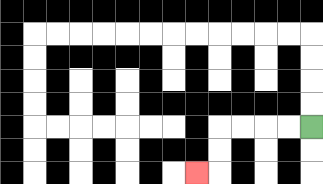{'start': '[13, 5]', 'end': '[8, 7]', 'path_directions': 'L,L,L,L,D,D,L', 'path_coordinates': '[[13, 5], [12, 5], [11, 5], [10, 5], [9, 5], [9, 6], [9, 7], [8, 7]]'}